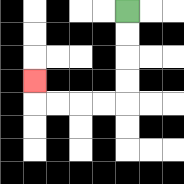{'start': '[5, 0]', 'end': '[1, 3]', 'path_directions': 'D,D,D,D,L,L,L,L,U', 'path_coordinates': '[[5, 0], [5, 1], [5, 2], [5, 3], [5, 4], [4, 4], [3, 4], [2, 4], [1, 4], [1, 3]]'}